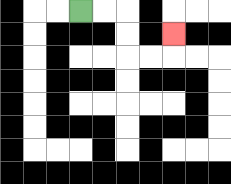{'start': '[3, 0]', 'end': '[7, 1]', 'path_directions': 'R,R,D,D,R,R,U', 'path_coordinates': '[[3, 0], [4, 0], [5, 0], [5, 1], [5, 2], [6, 2], [7, 2], [7, 1]]'}